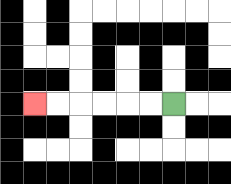{'start': '[7, 4]', 'end': '[1, 4]', 'path_directions': 'L,L,L,L,L,L', 'path_coordinates': '[[7, 4], [6, 4], [5, 4], [4, 4], [3, 4], [2, 4], [1, 4]]'}